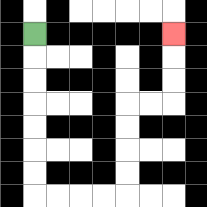{'start': '[1, 1]', 'end': '[7, 1]', 'path_directions': 'D,D,D,D,D,D,D,R,R,R,R,U,U,U,U,R,R,U,U,U', 'path_coordinates': '[[1, 1], [1, 2], [1, 3], [1, 4], [1, 5], [1, 6], [1, 7], [1, 8], [2, 8], [3, 8], [4, 8], [5, 8], [5, 7], [5, 6], [5, 5], [5, 4], [6, 4], [7, 4], [7, 3], [7, 2], [7, 1]]'}